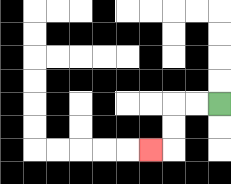{'start': '[9, 4]', 'end': '[6, 6]', 'path_directions': 'L,L,D,D,L', 'path_coordinates': '[[9, 4], [8, 4], [7, 4], [7, 5], [7, 6], [6, 6]]'}